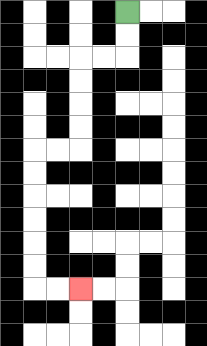{'start': '[5, 0]', 'end': '[3, 12]', 'path_directions': 'D,D,L,L,D,D,D,D,L,L,D,D,D,D,D,D,R,R', 'path_coordinates': '[[5, 0], [5, 1], [5, 2], [4, 2], [3, 2], [3, 3], [3, 4], [3, 5], [3, 6], [2, 6], [1, 6], [1, 7], [1, 8], [1, 9], [1, 10], [1, 11], [1, 12], [2, 12], [3, 12]]'}